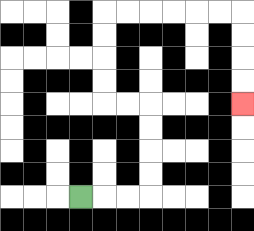{'start': '[3, 8]', 'end': '[10, 4]', 'path_directions': 'R,R,R,U,U,U,U,L,L,U,U,U,U,R,R,R,R,R,R,D,D,D,D', 'path_coordinates': '[[3, 8], [4, 8], [5, 8], [6, 8], [6, 7], [6, 6], [6, 5], [6, 4], [5, 4], [4, 4], [4, 3], [4, 2], [4, 1], [4, 0], [5, 0], [6, 0], [7, 0], [8, 0], [9, 0], [10, 0], [10, 1], [10, 2], [10, 3], [10, 4]]'}